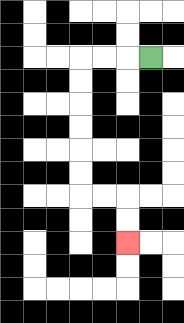{'start': '[6, 2]', 'end': '[5, 10]', 'path_directions': 'L,L,L,D,D,D,D,D,D,R,R,D,D', 'path_coordinates': '[[6, 2], [5, 2], [4, 2], [3, 2], [3, 3], [3, 4], [3, 5], [3, 6], [3, 7], [3, 8], [4, 8], [5, 8], [5, 9], [5, 10]]'}